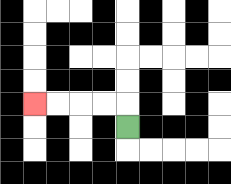{'start': '[5, 5]', 'end': '[1, 4]', 'path_directions': 'U,L,L,L,L', 'path_coordinates': '[[5, 5], [5, 4], [4, 4], [3, 4], [2, 4], [1, 4]]'}